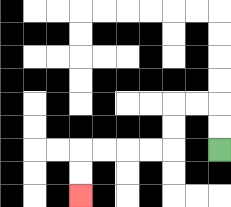{'start': '[9, 6]', 'end': '[3, 8]', 'path_directions': 'U,U,L,L,D,D,L,L,L,L,D,D', 'path_coordinates': '[[9, 6], [9, 5], [9, 4], [8, 4], [7, 4], [7, 5], [7, 6], [6, 6], [5, 6], [4, 6], [3, 6], [3, 7], [3, 8]]'}